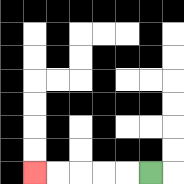{'start': '[6, 7]', 'end': '[1, 7]', 'path_directions': 'L,L,L,L,L', 'path_coordinates': '[[6, 7], [5, 7], [4, 7], [3, 7], [2, 7], [1, 7]]'}